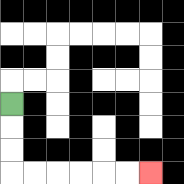{'start': '[0, 4]', 'end': '[6, 7]', 'path_directions': 'D,D,D,R,R,R,R,R,R', 'path_coordinates': '[[0, 4], [0, 5], [0, 6], [0, 7], [1, 7], [2, 7], [3, 7], [4, 7], [5, 7], [6, 7]]'}